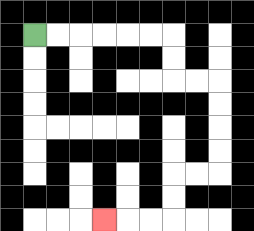{'start': '[1, 1]', 'end': '[4, 9]', 'path_directions': 'R,R,R,R,R,R,D,D,R,R,D,D,D,D,L,L,D,D,L,L,L', 'path_coordinates': '[[1, 1], [2, 1], [3, 1], [4, 1], [5, 1], [6, 1], [7, 1], [7, 2], [7, 3], [8, 3], [9, 3], [9, 4], [9, 5], [9, 6], [9, 7], [8, 7], [7, 7], [7, 8], [7, 9], [6, 9], [5, 9], [4, 9]]'}